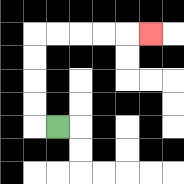{'start': '[2, 5]', 'end': '[6, 1]', 'path_directions': 'L,U,U,U,U,R,R,R,R,R', 'path_coordinates': '[[2, 5], [1, 5], [1, 4], [1, 3], [1, 2], [1, 1], [2, 1], [3, 1], [4, 1], [5, 1], [6, 1]]'}